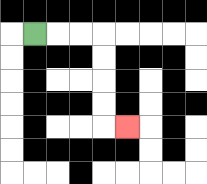{'start': '[1, 1]', 'end': '[5, 5]', 'path_directions': 'R,R,R,D,D,D,D,R', 'path_coordinates': '[[1, 1], [2, 1], [3, 1], [4, 1], [4, 2], [4, 3], [4, 4], [4, 5], [5, 5]]'}